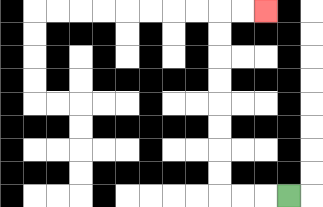{'start': '[12, 8]', 'end': '[11, 0]', 'path_directions': 'L,L,L,U,U,U,U,U,U,U,U,R,R', 'path_coordinates': '[[12, 8], [11, 8], [10, 8], [9, 8], [9, 7], [9, 6], [9, 5], [9, 4], [9, 3], [9, 2], [9, 1], [9, 0], [10, 0], [11, 0]]'}